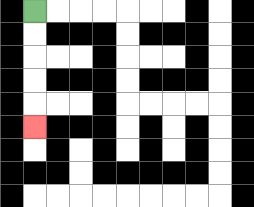{'start': '[1, 0]', 'end': '[1, 5]', 'path_directions': 'D,D,D,D,D', 'path_coordinates': '[[1, 0], [1, 1], [1, 2], [1, 3], [1, 4], [1, 5]]'}